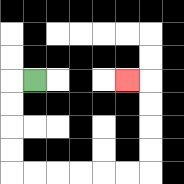{'start': '[1, 3]', 'end': '[5, 3]', 'path_directions': 'L,D,D,D,D,R,R,R,R,R,R,U,U,U,U,L', 'path_coordinates': '[[1, 3], [0, 3], [0, 4], [0, 5], [0, 6], [0, 7], [1, 7], [2, 7], [3, 7], [4, 7], [5, 7], [6, 7], [6, 6], [6, 5], [6, 4], [6, 3], [5, 3]]'}